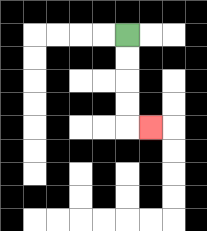{'start': '[5, 1]', 'end': '[6, 5]', 'path_directions': 'D,D,D,D,R', 'path_coordinates': '[[5, 1], [5, 2], [5, 3], [5, 4], [5, 5], [6, 5]]'}